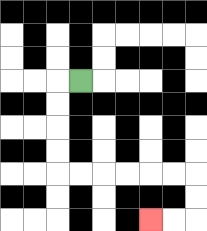{'start': '[3, 3]', 'end': '[6, 9]', 'path_directions': 'L,D,D,D,D,R,R,R,R,R,R,D,D,L,L', 'path_coordinates': '[[3, 3], [2, 3], [2, 4], [2, 5], [2, 6], [2, 7], [3, 7], [4, 7], [5, 7], [6, 7], [7, 7], [8, 7], [8, 8], [8, 9], [7, 9], [6, 9]]'}